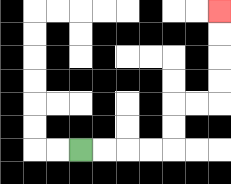{'start': '[3, 6]', 'end': '[9, 0]', 'path_directions': 'R,R,R,R,U,U,R,R,U,U,U,U', 'path_coordinates': '[[3, 6], [4, 6], [5, 6], [6, 6], [7, 6], [7, 5], [7, 4], [8, 4], [9, 4], [9, 3], [9, 2], [9, 1], [9, 0]]'}